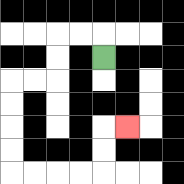{'start': '[4, 2]', 'end': '[5, 5]', 'path_directions': 'U,L,L,D,D,L,L,D,D,D,D,R,R,R,R,U,U,R', 'path_coordinates': '[[4, 2], [4, 1], [3, 1], [2, 1], [2, 2], [2, 3], [1, 3], [0, 3], [0, 4], [0, 5], [0, 6], [0, 7], [1, 7], [2, 7], [3, 7], [4, 7], [4, 6], [4, 5], [5, 5]]'}